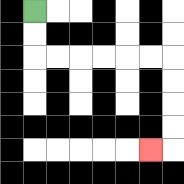{'start': '[1, 0]', 'end': '[6, 6]', 'path_directions': 'D,D,R,R,R,R,R,R,D,D,D,D,L', 'path_coordinates': '[[1, 0], [1, 1], [1, 2], [2, 2], [3, 2], [4, 2], [5, 2], [6, 2], [7, 2], [7, 3], [7, 4], [7, 5], [7, 6], [6, 6]]'}